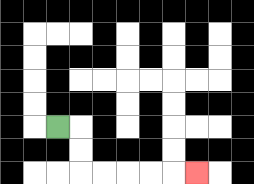{'start': '[2, 5]', 'end': '[8, 7]', 'path_directions': 'R,D,D,R,R,R,R,R', 'path_coordinates': '[[2, 5], [3, 5], [3, 6], [3, 7], [4, 7], [5, 7], [6, 7], [7, 7], [8, 7]]'}